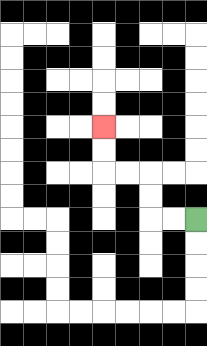{'start': '[8, 9]', 'end': '[4, 5]', 'path_directions': 'L,L,U,U,L,L,U,U', 'path_coordinates': '[[8, 9], [7, 9], [6, 9], [6, 8], [6, 7], [5, 7], [4, 7], [4, 6], [4, 5]]'}